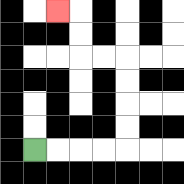{'start': '[1, 6]', 'end': '[2, 0]', 'path_directions': 'R,R,R,R,U,U,U,U,L,L,U,U,L', 'path_coordinates': '[[1, 6], [2, 6], [3, 6], [4, 6], [5, 6], [5, 5], [5, 4], [5, 3], [5, 2], [4, 2], [3, 2], [3, 1], [3, 0], [2, 0]]'}